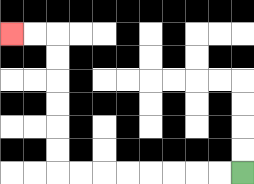{'start': '[10, 7]', 'end': '[0, 1]', 'path_directions': 'L,L,L,L,L,L,L,L,U,U,U,U,U,U,L,L', 'path_coordinates': '[[10, 7], [9, 7], [8, 7], [7, 7], [6, 7], [5, 7], [4, 7], [3, 7], [2, 7], [2, 6], [2, 5], [2, 4], [2, 3], [2, 2], [2, 1], [1, 1], [0, 1]]'}